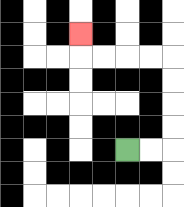{'start': '[5, 6]', 'end': '[3, 1]', 'path_directions': 'R,R,U,U,U,U,L,L,L,L,U', 'path_coordinates': '[[5, 6], [6, 6], [7, 6], [7, 5], [7, 4], [7, 3], [7, 2], [6, 2], [5, 2], [4, 2], [3, 2], [3, 1]]'}